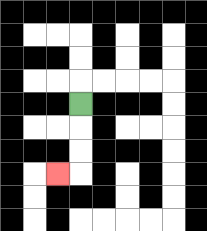{'start': '[3, 4]', 'end': '[2, 7]', 'path_directions': 'D,D,D,L', 'path_coordinates': '[[3, 4], [3, 5], [3, 6], [3, 7], [2, 7]]'}